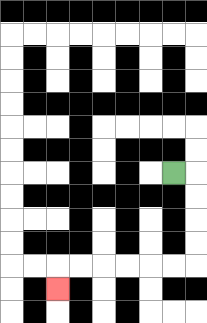{'start': '[7, 7]', 'end': '[2, 12]', 'path_directions': 'R,D,D,D,D,L,L,L,L,L,L,D', 'path_coordinates': '[[7, 7], [8, 7], [8, 8], [8, 9], [8, 10], [8, 11], [7, 11], [6, 11], [5, 11], [4, 11], [3, 11], [2, 11], [2, 12]]'}